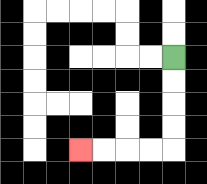{'start': '[7, 2]', 'end': '[3, 6]', 'path_directions': 'D,D,D,D,L,L,L,L', 'path_coordinates': '[[7, 2], [7, 3], [7, 4], [7, 5], [7, 6], [6, 6], [5, 6], [4, 6], [3, 6]]'}